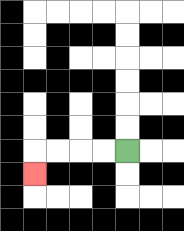{'start': '[5, 6]', 'end': '[1, 7]', 'path_directions': 'L,L,L,L,D', 'path_coordinates': '[[5, 6], [4, 6], [3, 6], [2, 6], [1, 6], [1, 7]]'}